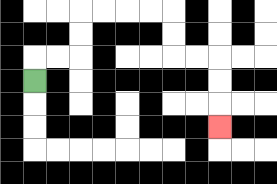{'start': '[1, 3]', 'end': '[9, 5]', 'path_directions': 'U,R,R,U,U,R,R,R,R,D,D,R,R,D,D,D', 'path_coordinates': '[[1, 3], [1, 2], [2, 2], [3, 2], [3, 1], [3, 0], [4, 0], [5, 0], [6, 0], [7, 0], [7, 1], [7, 2], [8, 2], [9, 2], [9, 3], [9, 4], [9, 5]]'}